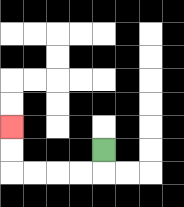{'start': '[4, 6]', 'end': '[0, 5]', 'path_directions': 'D,L,L,L,L,U,U', 'path_coordinates': '[[4, 6], [4, 7], [3, 7], [2, 7], [1, 7], [0, 7], [0, 6], [0, 5]]'}